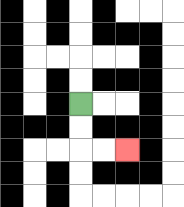{'start': '[3, 4]', 'end': '[5, 6]', 'path_directions': 'D,D,R,R', 'path_coordinates': '[[3, 4], [3, 5], [3, 6], [4, 6], [5, 6]]'}